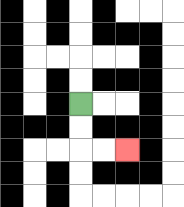{'start': '[3, 4]', 'end': '[5, 6]', 'path_directions': 'D,D,R,R', 'path_coordinates': '[[3, 4], [3, 5], [3, 6], [4, 6], [5, 6]]'}